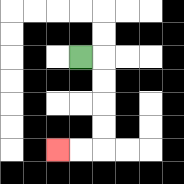{'start': '[3, 2]', 'end': '[2, 6]', 'path_directions': 'R,D,D,D,D,L,L', 'path_coordinates': '[[3, 2], [4, 2], [4, 3], [4, 4], [4, 5], [4, 6], [3, 6], [2, 6]]'}